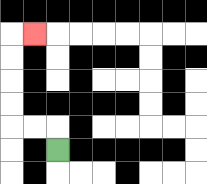{'start': '[2, 6]', 'end': '[1, 1]', 'path_directions': 'U,L,L,U,U,U,U,R', 'path_coordinates': '[[2, 6], [2, 5], [1, 5], [0, 5], [0, 4], [0, 3], [0, 2], [0, 1], [1, 1]]'}